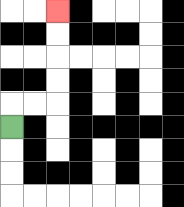{'start': '[0, 5]', 'end': '[2, 0]', 'path_directions': 'U,R,R,U,U,U,U', 'path_coordinates': '[[0, 5], [0, 4], [1, 4], [2, 4], [2, 3], [2, 2], [2, 1], [2, 0]]'}